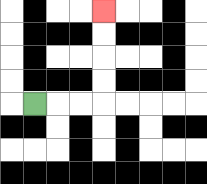{'start': '[1, 4]', 'end': '[4, 0]', 'path_directions': 'R,R,R,U,U,U,U', 'path_coordinates': '[[1, 4], [2, 4], [3, 4], [4, 4], [4, 3], [4, 2], [4, 1], [4, 0]]'}